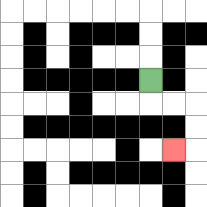{'start': '[6, 3]', 'end': '[7, 6]', 'path_directions': 'D,R,R,D,D,L', 'path_coordinates': '[[6, 3], [6, 4], [7, 4], [8, 4], [8, 5], [8, 6], [7, 6]]'}